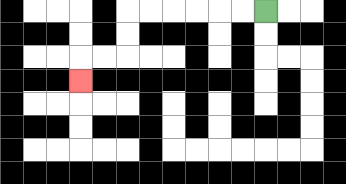{'start': '[11, 0]', 'end': '[3, 3]', 'path_directions': 'L,L,L,L,L,L,D,D,L,L,D', 'path_coordinates': '[[11, 0], [10, 0], [9, 0], [8, 0], [7, 0], [6, 0], [5, 0], [5, 1], [5, 2], [4, 2], [3, 2], [3, 3]]'}